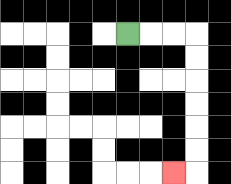{'start': '[5, 1]', 'end': '[7, 7]', 'path_directions': 'R,R,R,D,D,D,D,D,D,L', 'path_coordinates': '[[5, 1], [6, 1], [7, 1], [8, 1], [8, 2], [8, 3], [8, 4], [8, 5], [8, 6], [8, 7], [7, 7]]'}